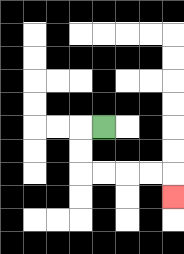{'start': '[4, 5]', 'end': '[7, 8]', 'path_directions': 'L,D,D,R,R,R,R,D', 'path_coordinates': '[[4, 5], [3, 5], [3, 6], [3, 7], [4, 7], [5, 7], [6, 7], [7, 7], [7, 8]]'}